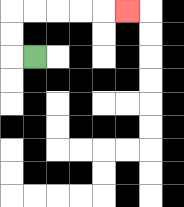{'start': '[1, 2]', 'end': '[5, 0]', 'path_directions': 'L,U,U,R,R,R,R,R', 'path_coordinates': '[[1, 2], [0, 2], [0, 1], [0, 0], [1, 0], [2, 0], [3, 0], [4, 0], [5, 0]]'}